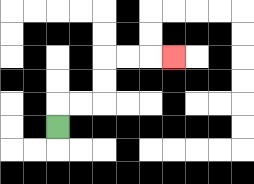{'start': '[2, 5]', 'end': '[7, 2]', 'path_directions': 'U,R,R,U,U,R,R,R', 'path_coordinates': '[[2, 5], [2, 4], [3, 4], [4, 4], [4, 3], [4, 2], [5, 2], [6, 2], [7, 2]]'}